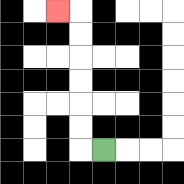{'start': '[4, 6]', 'end': '[2, 0]', 'path_directions': 'L,U,U,U,U,U,U,L', 'path_coordinates': '[[4, 6], [3, 6], [3, 5], [3, 4], [3, 3], [3, 2], [3, 1], [3, 0], [2, 0]]'}